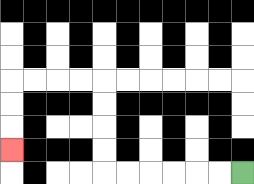{'start': '[10, 7]', 'end': '[0, 6]', 'path_directions': 'L,L,L,L,L,L,U,U,U,U,L,L,L,L,D,D,D', 'path_coordinates': '[[10, 7], [9, 7], [8, 7], [7, 7], [6, 7], [5, 7], [4, 7], [4, 6], [4, 5], [4, 4], [4, 3], [3, 3], [2, 3], [1, 3], [0, 3], [0, 4], [0, 5], [0, 6]]'}